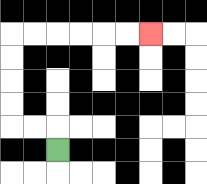{'start': '[2, 6]', 'end': '[6, 1]', 'path_directions': 'U,L,L,U,U,U,U,R,R,R,R,R,R', 'path_coordinates': '[[2, 6], [2, 5], [1, 5], [0, 5], [0, 4], [0, 3], [0, 2], [0, 1], [1, 1], [2, 1], [3, 1], [4, 1], [5, 1], [6, 1]]'}